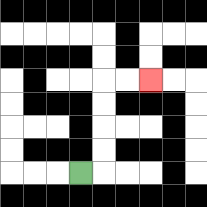{'start': '[3, 7]', 'end': '[6, 3]', 'path_directions': 'R,U,U,U,U,R,R', 'path_coordinates': '[[3, 7], [4, 7], [4, 6], [4, 5], [4, 4], [4, 3], [5, 3], [6, 3]]'}